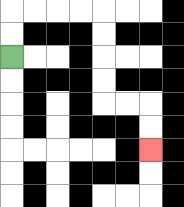{'start': '[0, 2]', 'end': '[6, 6]', 'path_directions': 'U,U,R,R,R,R,D,D,D,D,R,R,D,D', 'path_coordinates': '[[0, 2], [0, 1], [0, 0], [1, 0], [2, 0], [3, 0], [4, 0], [4, 1], [4, 2], [4, 3], [4, 4], [5, 4], [6, 4], [6, 5], [6, 6]]'}